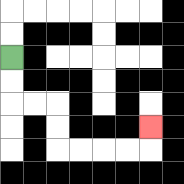{'start': '[0, 2]', 'end': '[6, 5]', 'path_directions': 'D,D,R,R,D,D,R,R,R,R,U', 'path_coordinates': '[[0, 2], [0, 3], [0, 4], [1, 4], [2, 4], [2, 5], [2, 6], [3, 6], [4, 6], [5, 6], [6, 6], [6, 5]]'}